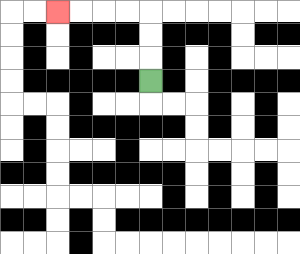{'start': '[6, 3]', 'end': '[2, 0]', 'path_directions': 'U,U,U,L,L,L,L', 'path_coordinates': '[[6, 3], [6, 2], [6, 1], [6, 0], [5, 0], [4, 0], [3, 0], [2, 0]]'}